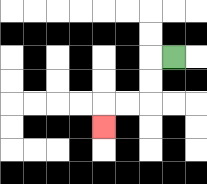{'start': '[7, 2]', 'end': '[4, 5]', 'path_directions': 'L,D,D,L,L,D', 'path_coordinates': '[[7, 2], [6, 2], [6, 3], [6, 4], [5, 4], [4, 4], [4, 5]]'}